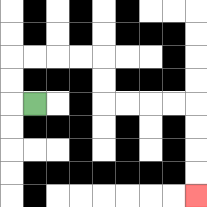{'start': '[1, 4]', 'end': '[8, 8]', 'path_directions': 'L,U,U,R,R,R,R,D,D,R,R,R,R,D,D,D,D', 'path_coordinates': '[[1, 4], [0, 4], [0, 3], [0, 2], [1, 2], [2, 2], [3, 2], [4, 2], [4, 3], [4, 4], [5, 4], [6, 4], [7, 4], [8, 4], [8, 5], [8, 6], [8, 7], [8, 8]]'}